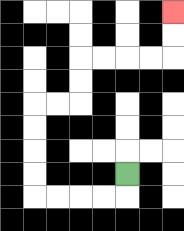{'start': '[5, 7]', 'end': '[7, 0]', 'path_directions': 'D,L,L,L,L,U,U,U,U,R,R,U,U,R,R,R,R,U,U', 'path_coordinates': '[[5, 7], [5, 8], [4, 8], [3, 8], [2, 8], [1, 8], [1, 7], [1, 6], [1, 5], [1, 4], [2, 4], [3, 4], [3, 3], [3, 2], [4, 2], [5, 2], [6, 2], [7, 2], [7, 1], [7, 0]]'}